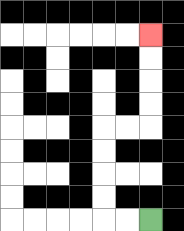{'start': '[6, 9]', 'end': '[6, 1]', 'path_directions': 'L,L,U,U,U,U,R,R,U,U,U,U', 'path_coordinates': '[[6, 9], [5, 9], [4, 9], [4, 8], [4, 7], [4, 6], [4, 5], [5, 5], [6, 5], [6, 4], [6, 3], [6, 2], [6, 1]]'}